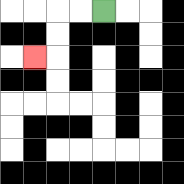{'start': '[4, 0]', 'end': '[1, 2]', 'path_directions': 'L,L,D,D,L', 'path_coordinates': '[[4, 0], [3, 0], [2, 0], [2, 1], [2, 2], [1, 2]]'}